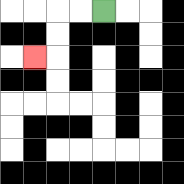{'start': '[4, 0]', 'end': '[1, 2]', 'path_directions': 'L,L,D,D,L', 'path_coordinates': '[[4, 0], [3, 0], [2, 0], [2, 1], [2, 2], [1, 2]]'}